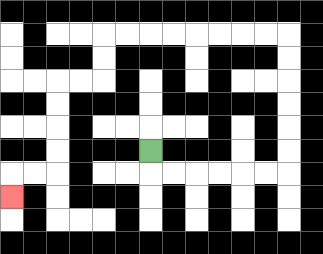{'start': '[6, 6]', 'end': '[0, 8]', 'path_directions': 'D,R,R,R,R,R,R,U,U,U,U,U,U,L,L,L,L,L,L,L,L,D,D,L,L,D,D,D,D,L,L,D', 'path_coordinates': '[[6, 6], [6, 7], [7, 7], [8, 7], [9, 7], [10, 7], [11, 7], [12, 7], [12, 6], [12, 5], [12, 4], [12, 3], [12, 2], [12, 1], [11, 1], [10, 1], [9, 1], [8, 1], [7, 1], [6, 1], [5, 1], [4, 1], [4, 2], [4, 3], [3, 3], [2, 3], [2, 4], [2, 5], [2, 6], [2, 7], [1, 7], [0, 7], [0, 8]]'}